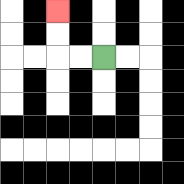{'start': '[4, 2]', 'end': '[2, 0]', 'path_directions': 'L,L,U,U', 'path_coordinates': '[[4, 2], [3, 2], [2, 2], [2, 1], [2, 0]]'}